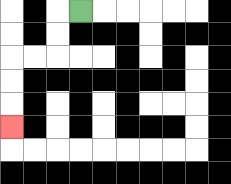{'start': '[3, 0]', 'end': '[0, 5]', 'path_directions': 'L,D,D,L,L,D,D,D', 'path_coordinates': '[[3, 0], [2, 0], [2, 1], [2, 2], [1, 2], [0, 2], [0, 3], [0, 4], [0, 5]]'}